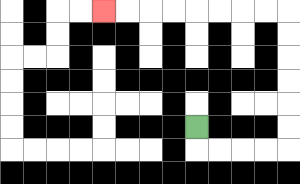{'start': '[8, 5]', 'end': '[4, 0]', 'path_directions': 'D,R,R,R,R,U,U,U,U,U,U,L,L,L,L,L,L,L,L', 'path_coordinates': '[[8, 5], [8, 6], [9, 6], [10, 6], [11, 6], [12, 6], [12, 5], [12, 4], [12, 3], [12, 2], [12, 1], [12, 0], [11, 0], [10, 0], [9, 0], [8, 0], [7, 0], [6, 0], [5, 0], [4, 0]]'}